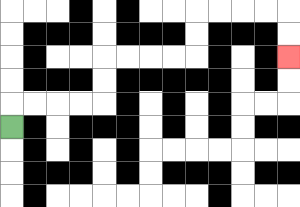{'start': '[0, 5]', 'end': '[12, 2]', 'path_directions': 'U,R,R,R,R,U,U,R,R,R,R,U,U,R,R,R,R,D,D', 'path_coordinates': '[[0, 5], [0, 4], [1, 4], [2, 4], [3, 4], [4, 4], [4, 3], [4, 2], [5, 2], [6, 2], [7, 2], [8, 2], [8, 1], [8, 0], [9, 0], [10, 0], [11, 0], [12, 0], [12, 1], [12, 2]]'}